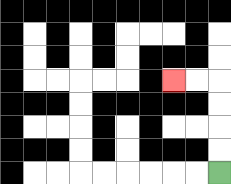{'start': '[9, 7]', 'end': '[7, 3]', 'path_directions': 'U,U,U,U,L,L', 'path_coordinates': '[[9, 7], [9, 6], [9, 5], [9, 4], [9, 3], [8, 3], [7, 3]]'}